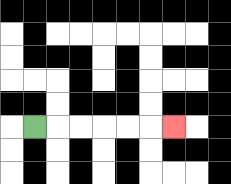{'start': '[1, 5]', 'end': '[7, 5]', 'path_directions': 'R,R,R,R,R,R', 'path_coordinates': '[[1, 5], [2, 5], [3, 5], [4, 5], [5, 5], [6, 5], [7, 5]]'}